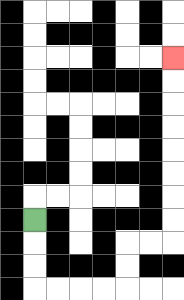{'start': '[1, 9]', 'end': '[7, 2]', 'path_directions': 'D,D,D,R,R,R,R,U,U,R,R,U,U,U,U,U,U,U,U', 'path_coordinates': '[[1, 9], [1, 10], [1, 11], [1, 12], [2, 12], [3, 12], [4, 12], [5, 12], [5, 11], [5, 10], [6, 10], [7, 10], [7, 9], [7, 8], [7, 7], [7, 6], [7, 5], [7, 4], [7, 3], [7, 2]]'}